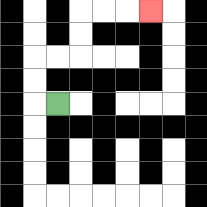{'start': '[2, 4]', 'end': '[6, 0]', 'path_directions': 'L,U,U,R,R,U,U,R,R,R', 'path_coordinates': '[[2, 4], [1, 4], [1, 3], [1, 2], [2, 2], [3, 2], [3, 1], [3, 0], [4, 0], [5, 0], [6, 0]]'}